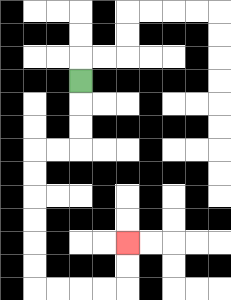{'start': '[3, 3]', 'end': '[5, 10]', 'path_directions': 'D,D,D,L,L,D,D,D,D,D,D,R,R,R,R,U,U', 'path_coordinates': '[[3, 3], [3, 4], [3, 5], [3, 6], [2, 6], [1, 6], [1, 7], [1, 8], [1, 9], [1, 10], [1, 11], [1, 12], [2, 12], [3, 12], [4, 12], [5, 12], [5, 11], [5, 10]]'}